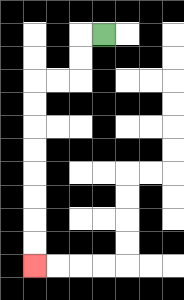{'start': '[4, 1]', 'end': '[1, 11]', 'path_directions': 'L,D,D,L,L,D,D,D,D,D,D,D,D', 'path_coordinates': '[[4, 1], [3, 1], [3, 2], [3, 3], [2, 3], [1, 3], [1, 4], [1, 5], [1, 6], [1, 7], [1, 8], [1, 9], [1, 10], [1, 11]]'}